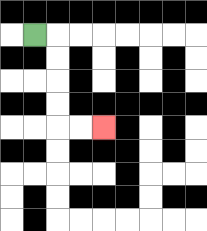{'start': '[1, 1]', 'end': '[4, 5]', 'path_directions': 'R,D,D,D,D,R,R', 'path_coordinates': '[[1, 1], [2, 1], [2, 2], [2, 3], [2, 4], [2, 5], [3, 5], [4, 5]]'}